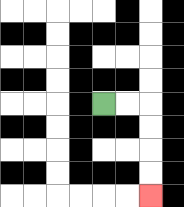{'start': '[4, 4]', 'end': '[6, 8]', 'path_directions': 'R,R,D,D,D,D', 'path_coordinates': '[[4, 4], [5, 4], [6, 4], [6, 5], [6, 6], [6, 7], [6, 8]]'}